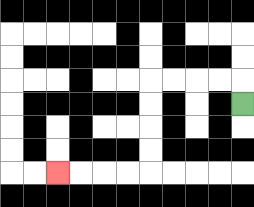{'start': '[10, 4]', 'end': '[2, 7]', 'path_directions': 'U,L,L,L,L,D,D,D,D,L,L,L,L', 'path_coordinates': '[[10, 4], [10, 3], [9, 3], [8, 3], [7, 3], [6, 3], [6, 4], [6, 5], [6, 6], [6, 7], [5, 7], [4, 7], [3, 7], [2, 7]]'}